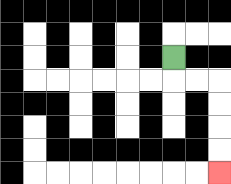{'start': '[7, 2]', 'end': '[9, 7]', 'path_directions': 'D,R,R,D,D,D,D', 'path_coordinates': '[[7, 2], [7, 3], [8, 3], [9, 3], [9, 4], [9, 5], [9, 6], [9, 7]]'}